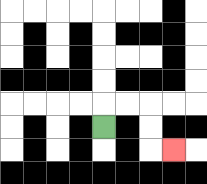{'start': '[4, 5]', 'end': '[7, 6]', 'path_directions': 'U,R,R,D,D,R', 'path_coordinates': '[[4, 5], [4, 4], [5, 4], [6, 4], [6, 5], [6, 6], [7, 6]]'}